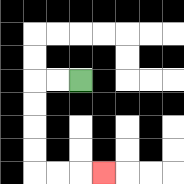{'start': '[3, 3]', 'end': '[4, 7]', 'path_directions': 'L,L,D,D,D,D,R,R,R', 'path_coordinates': '[[3, 3], [2, 3], [1, 3], [1, 4], [1, 5], [1, 6], [1, 7], [2, 7], [3, 7], [4, 7]]'}